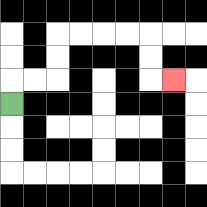{'start': '[0, 4]', 'end': '[7, 3]', 'path_directions': 'U,R,R,U,U,R,R,R,R,D,D,R', 'path_coordinates': '[[0, 4], [0, 3], [1, 3], [2, 3], [2, 2], [2, 1], [3, 1], [4, 1], [5, 1], [6, 1], [6, 2], [6, 3], [7, 3]]'}